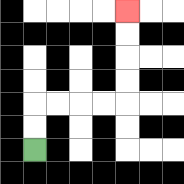{'start': '[1, 6]', 'end': '[5, 0]', 'path_directions': 'U,U,R,R,R,R,U,U,U,U', 'path_coordinates': '[[1, 6], [1, 5], [1, 4], [2, 4], [3, 4], [4, 4], [5, 4], [5, 3], [5, 2], [5, 1], [5, 0]]'}